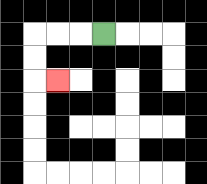{'start': '[4, 1]', 'end': '[2, 3]', 'path_directions': 'L,L,L,D,D,R', 'path_coordinates': '[[4, 1], [3, 1], [2, 1], [1, 1], [1, 2], [1, 3], [2, 3]]'}